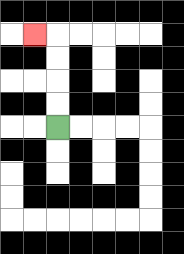{'start': '[2, 5]', 'end': '[1, 1]', 'path_directions': 'U,U,U,U,L', 'path_coordinates': '[[2, 5], [2, 4], [2, 3], [2, 2], [2, 1], [1, 1]]'}